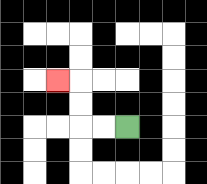{'start': '[5, 5]', 'end': '[2, 3]', 'path_directions': 'L,L,U,U,L', 'path_coordinates': '[[5, 5], [4, 5], [3, 5], [3, 4], [3, 3], [2, 3]]'}